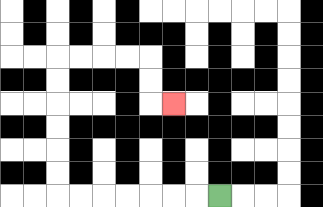{'start': '[9, 8]', 'end': '[7, 4]', 'path_directions': 'L,L,L,L,L,L,L,U,U,U,U,U,U,R,R,R,R,D,D,R', 'path_coordinates': '[[9, 8], [8, 8], [7, 8], [6, 8], [5, 8], [4, 8], [3, 8], [2, 8], [2, 7], [2, 6], [2, 5], [2, 4], [2, 3], [2, 2], [3, 2], [4, 2], [5, 2], [6, 2], [6, 3], [6, 4], [7, 4]]'}